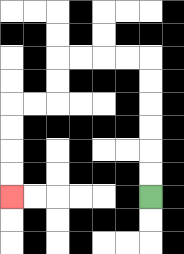{'start': '[6, 8]', 'end': '[0, 8]', 'path_directions': 'U,U,U,U,U,U,L,L,L,L,D,D,L,L,D,D,D,D', 'path_coordinates': '[[6, 8], [6, 7], [6, 6], [6, 5], [6, 4], [6, 3], [6, 2], [5, 2], [4, 2], [3, 2], [2, 2], [2, 3], [2, 4], [1, 4], [0, 4], [0, 5], [0, 6], [0, 7], [0, 8]]'}